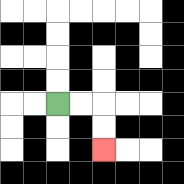{'start': '[2, 4]', 'end': '[4, 6]', 'path_directions': 'R,R,D,D', 'path_coordinates': '[[2, 4], [3, 4], [4, 4], [4, 5], [4, 6]]'}